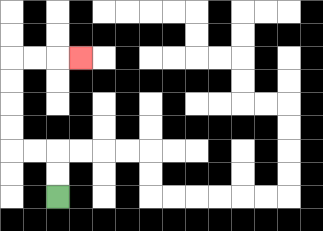{'start': '[2, 8]', 'end': '[3, 2]', 'path_directions': 'U,U,L,L,U,U,U,U,R,R,R', 'path_coordinates': '[[2, 8], [2, 7], [2, 6], [1, 6], [0, 6], [0, 5], [0, 4], [0, 3], [0, 2], [1, 2], [2, 2], [3, 2]]'}